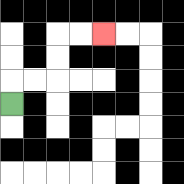{'start': '[0, 4]', 'end': '[4, 1]', 'path_directions': 'U,R,R,U,U,R,R', 'path_coordinates': '[[0, 4], [0, 3], [1, 3], [2, 3], [2, 2], [2, 1], [3, 1], [4, 1]]'}